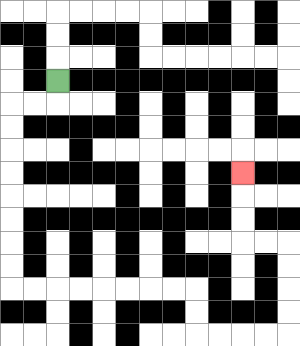{'start': '[2, 3]', 'end': '[10, 7]', 'path_directions': 'D,L,L,D,D,D,D,D,D,D,D,R,R,R,R,R,R,R,R,D,D,R,R,R,R,U,U,U,U,L,L,U,U,U', 'path_coordinates': '[[2, 3], [2, 4], [1, 4], [0, 4], [0, 5], [0, 6], [0, 7], [0, 8], [0, 9], [0, 10], [0, 11], [0, 12], [1, 12], [2, 12], [3, 12], [4, 12], [5, 12], [6, 12], [7, 12], [8, 12], [8, 13], [8, 14], [9, 14], [10, 14], [11, 14], [12, 14], [12, 13], [12, 12], [12, 11], [12, 10], [11, 10], [10, 10], [10, 9], [10, 8], [10, 7]]'}